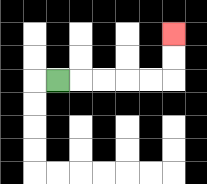{'start': '[2, 3]', 'end': '[7, 1]', 'path_directions': 'R,R,R,R,R,U,U', 'path_coordinates': '[[2, 3], [3, 3], [4, 3], [5, 3], [6, 3], [7, 3], [7, 2], [7, 1]]'}